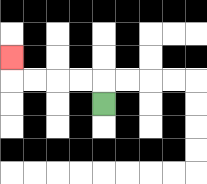{'start': '[4, 4]', 'end': '[0, 2]', 'path_directions': 'U,L,L,L,L,U', 'path_coordinates': '[[4, 4], [4, 3], [3, 3], [2, 3], [1, 3], [0, 3], [0, 2]]'}